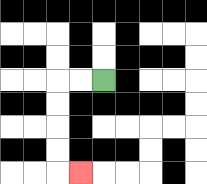{'start': '[4, 3]', 'end': '[3, 7]', 'path_directions': 'L,L,D,D,D,D,R', 'path_coordinates': '[[4, 3], [3, 3], [2, 3], [2, 4], [2, 5], [2, 6], [2, 7], [3, 7]]'}